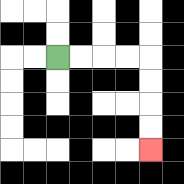{'start': '[2, 2]', 'end': '[6, 6]', 'path_directions': 'R,R,R,R,D,D,D,D', 'path_coordinates': '[[2, 2], [3, 2], [4, 2], [5, 2], [6, 2], [6, 3], [6, 4], [6, 5], [6, 6]]'}